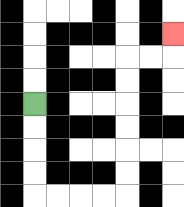{'start': '[1, 4]', 'end': '[7, 1]', 'path_directions': 'D,D,D,D,R,R,R,R,U,U,U,U,U,U,R,R,U', 'path_coordinates': '[[1, 4], [1, 5], [1, 6], [1, 7], [1, 8], [2, 8], [3, 8], [4, 8], [5, 8], [5, 7], [5, 6], [5, 5], [5, 4], [5, 3], [5, 2], [6, 2], [7, 2], [7, 1]]'}